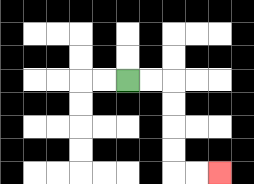{'start': '[5, 3]', 'end': '[9, 7]', 'path_directions': 'R,R,D,D,D,D,R,R', 'path_coordinates': '[[5, 3], [6, 3], [7, 3], [7, 4], [7, 5], [7, 6], [7, 7], [8, 7], [9, 7]]'}